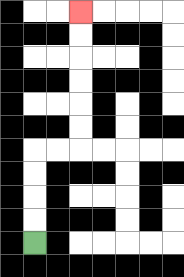{'start': '[1, 10]', 'end': '[3, 0]', 'path_directions': 'U,U,U,U,R,R,U,U,U,U,U,U', 'path_coordinates': '[[1, 10], [1, 9], [1, 8], [1, 7], [1, 6], [2, 6], [3, 6], [3, 5], [3, 4], [3, 3], [3, 2], [3, 1], [3, 0]]'}